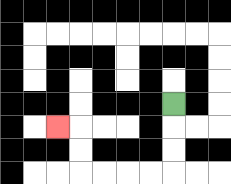{'start': '[7, 4]', 'end': '[2, 5]', 'path_directions': 'D,D,D,L,L,L,L,U,U,L', 'path_coordinates': '[[7, 4], [7, 5], [7, 6], [7, 7], [6, 7], [5, 7], [4, 7], [3, 7], [3, 6], [3, 5], [2, 5]]'}